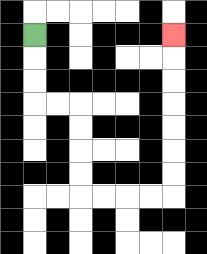{'start': '[1, 1]', 'end': '[7, 1]', 'path_directions': 'D,D,D,R,R,D,D,D,D,R,R,R,R,U,U,U,U,U,U,U', 'path_coordinates': '[[1, 1], [1, 2], [1, 3], [1, 4], [2, 4], [3, 4], [3, 5], [3, 6], [3, 7], [3, 8], [4, 8], [5, 8], [6, 8], [7, 8], [7, 7], [7, 6], [7, 5], [7, 4], [7, 3], [7, 2], [7, 1]]'}